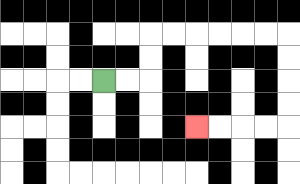{'start': '[4, 3]', 'end': '[8, 5]', 'path_directions': 'R,R,U,U,R,R,R,R,R,R,D,D,D,D,L,L,L,L', 'path_coordinates': '[[4, 3], [5, 3], [6, 3], [6, 2], [6, 1], [7, 1], [8, 1], [9, 1], [10, 1], [11, 1], [12, 1], [12, 2], [12, 3], [12, 4], [12, 5], [11, 5], [10, 5], [9, 5], [8, 5]]'}